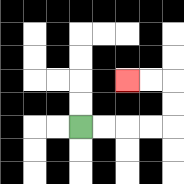{'start': '[3, 5]', 'end': '[5, 3]', 'path_directions': 'R,R,R,R,U,U,L,L', 'path_coordinates': '[[3, 5], [4, 5], [5, 5], [6, 5], [7, 5], [7, 4], [7, 3], [6, 3], [5, 3]]'}